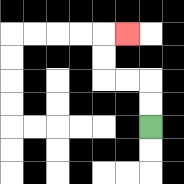{'start': '[6, 5]', 'end': '[5, 1]', 'path_directions': 'U,U,L,L,U,U,R', 'path_coordinates': '[[6, 5], [6, 4], [6, 3], [5, 3], [4, 3], [4, 2], [4, 1], [5, 1]]'}